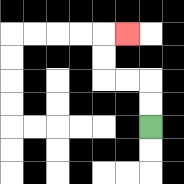{'start': '[6, 5]', 'end': '[5, 1]', 'path_directions': 'U,U,L,L,U,U,R', 'path_coordinates': '[[6, 5], [6, 4], [6, 3], [5, 3], [4, 3], [4, 2], [4, 1], [5, 1]]'}